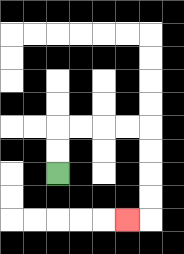{'start': '[2, 7]', 'end': '[5, 9]', 'path_directions': 'U,U,R,R,R,R,D,D,D,D,L', 'path_coordinates': '[[2, 7], [2, 6], [2, 5], [3, 5], [4, 5], [5, 5], [6, 5], [6, 6], [6, 7], [6, 8], [6, 9], [5, 9]]'}